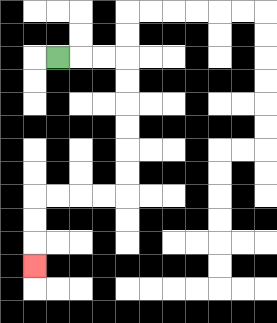{'start': '[2, 2]', 'end': '[1, 11]', 'path_directions': 'R,R,R,D,D,D,D,D,D,L,L,L,L,D,D,D', 'path_coordinates': '[[2, 2], [3, 2], [4, 2], [5, 2], [5, 3], [5, 4], [5, 5], [5, 6], [5, 7], [5, 8], [4, 8], [3, 8], [2, 8], [1, 8], [1, 9], [1, 10], [1, 11]]'}